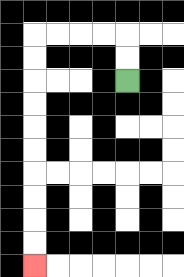{'start': '[5, 3]', 'end': '[1, 11]', 'path_directions': 'U,U,L,L,L,L,D,D,D,D,D,D,D,D,D,D', 'path_coordinates': '[[5, 3], [5, 2], [5, 1], [4, 1], [3, 1], [2, 1], [1, 1], [1, 2], [1, 3], [1, 4], [1, 5], [1, 6], [1, 7], [1, 8], [1, 9], [1, 10], [1, 11]]'}